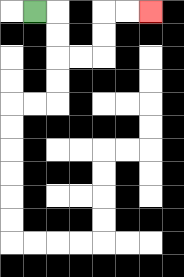{'start': '[1, 0]', 'end': '[6, 0]', 'path_directions': 'R,D,D,R,R,U,U,R,R', 'path_coordinates': '[[1, 0], [2, 0], [2, 1], [2, 2], [3, 2], [4, 2], [4, 1], [4, 0], [5, 0], [6, 0]]'}